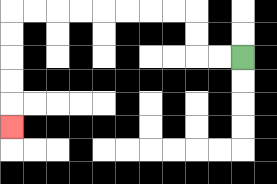{'start': '[10, 2]', 'end': '[0, 5]', 'path_directions': 'L,L,U,U,L,L,L,L,L,L,L,L,D,D,D,D,D', 'path_coordinates': '[[10, 2], [9, 2], [8, 2], [8, 1], [8, 0], [7, 0], [6, 0], [5, 0], [4, 0], [3, 0], [2, 0], [1, 0], [0, 0], [0, 1], [0, 2], [0, 3], [0, 4], [0, 5]]'}